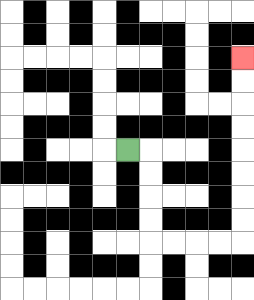{'start': '[5, 6]', 'end': '[10, 2]', 'path_directions': 'R,D,D,D,D,R,R,R,R,U,U,U,U,U,U,U,U', 'path_coordinates': '[[5, 6], [6, 6], [6, 7], [6, 8], [6, 9], [6, 10], [7, 10], [8, 10], [9, 10], [10, 10], [10, 9], [10, 8], [10, 7], [10, 6], [10, 5], [10, 4], [10, 3], [10, 2]]'}